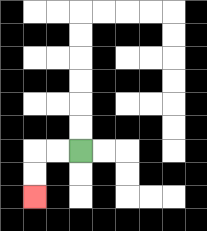{'start': '[3, 6]', 'end': '[1, 8]', 'path_directions': 'L,L,D,D', 'path_coordinates': '[[3, 6], [2, 6], [1, 6], [1, 7], [1, 8]]'}